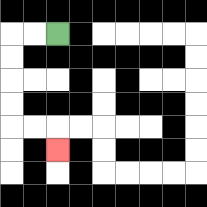{'start': '[2, 1]', 'end': '[2, 6]', 'path_directions': 'L,L,D,D,D,D,R,R,D', 'path_coordinates': '[[2, 1], [1, 1], [0, 1], [0, 2], [0, 3], [0, 4], [0, 5], [1, 5], [2, 5], [2, 6]]'}